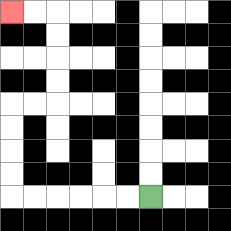{'start': '[6, 8]', 'end': '[0, 0]', 'path_directions': 'L,L,L,L,L,L,U,U,U,U,R,R,U,U,U,U,L,L', 'path_coordinates': '[[6, 8], [5, 8], [4, 8], [3, 8], [2, 8], [1, 8], [0, 8], [0, 7], [0, 6], [0, 5], [0, 4], [1, 4], [2, 4], [2, 3], [2, 2], [2, 1], [2, 0], [1, 0], [0, 0]]'}